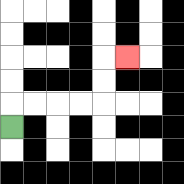{'start': '[0, 5]', 'end': '[5, 2]', 'path_directions': 'U,R,R,R,R,U,U,R', 'path_coordinates': '[[0, 5], [0, 4], [1, 4], [2, 4], [3, 4], [4, 4], [4, 3], [4, 2], [5, 2]]'}